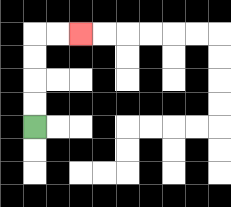{'start': '[1, 5]', 'end': '[3, 1]', 'path_directions': 'U,U,U,U,R,R', 'path_coordinates': '[[1, 5], [1, 4], [1, 3], [1, 2], [1, 1], [2, 1], [3, 1]]'}